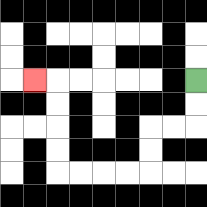{'start': '[8, 3]', 'end': '[1, 3]', 'path_directions': 'D,D,L,L,D,D,L,L,L,L,U,U,U,U,L', 'path_coordinates': '[[8, 3], [8, 4], [8, 5], [7, 5], [6, 5], [6, 6], [6, 7], [5, 7], [4, 7], [3, 7], [2, 7], [2, 6], [2, 5], [2, 4], [2, 3], [1, 3]]'}